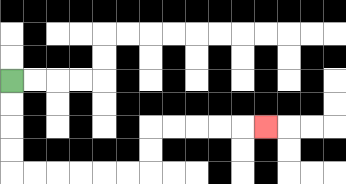{'start': '[0, 3]', 'end': '[11, 5]', 'path_directions': 'D,D,D,D,R,R,R,R,R,R,U,U,R,R,R,R,R', 'path_coordinates': '[[0, 3], [0, 4], [0, 5], [0, 6], [0, 7], [1, 7], [2, 7], [3, 7], [4, 7], [5, 7], [6, 7], [6, 6], [6, 5], [7, 5], [8, 5], [9, 5], [10, 5], [11, 5]]'}